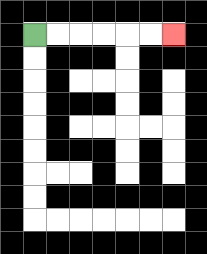{'start': '[1, 1]', 'end': '[7, 1]', 'path_directions': 'R,R,R,R,R,R', 'path_coordinates': '[[1, 1], [2, 1], [3, 1], [4, 1], [5, 1], [6, 1], [7, 1]]'}